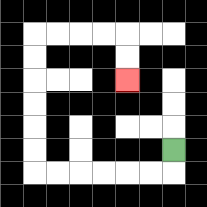{'start': '[7, 6]', 'end': '[5, 3]', 'path_directions': 'D,L,L,L,L,L,L,U,U,U,U,U,U,R,R,R,R,D,D', 'path_coordinates': '[[7, 6], [7, 7], [6, 7], [5, 7], [4, 7], [3, 7], [2, 7], [1, 7], [1, 6], [1, 5], [1, 4], [1, 3], [1, 2], [1, 1], [2, 1], [3, 1], [4, 1], [5, 1], [5, 2], [5, 3]]'}